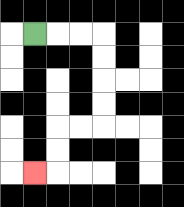{'start': '[1, 1]', 'end': '[1, 7]', 'path_directions': 'R,R,R,D,D,D,D,L,L,D,D,L', 'path_coordinates': '[[1, 1], [2, 1], [3, 1], [4, 1], [4, 2], [4, 3], [4, 4], [4, 5], [3, 5], [2, 5], [2, 6], [2, 7], [1, 7]]'}